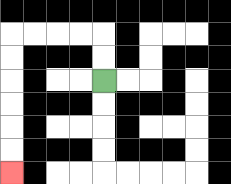{'start': '[4, 3]', 'end': '[0, 7]', 'path_directions': 'U,U,L,L,L,L,D,D,D,D,D,D', 'path_coordinates': '[[4, 3], [4, 2], [4, 1], [3, 1], [2, 1], [1, 1], [0, 1], [0, 2], [0, 3], [0, 4], [0, 5], [0, 6], [0, 7]]'}